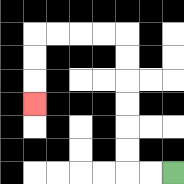{'start': '[7, 7]', 'end': '[1, 4]', 'path_directions': 'L,L,U,U,U,U,U,U,L,L,L,L,D,D,D', 'path_coordinates': '[[7, 7], [6, 7], [5, 7], [5, 6], [5, 5], [5, 4], [5, 3], [5, 2], [5, 1], [4, 1], [3, 1], [2, 1], [1, 1], [1, 2], [1, 3], [1, 4]]'}